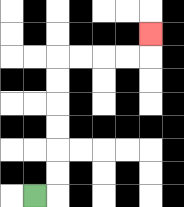{'start': '[1, 8]', 'end': '[6, 1]', 'path_directions': 'R,U,U,U,U,U,U,R,R,R,R,U', 'path_coordinates': '[[1, 8], [2, 8], [2, 7], [2, 6], [2, 5], [2, 4], [2, 3], [2, 2], [3, 2], [4, 2], [5, 2], [6, 2], [6, 1]]'}